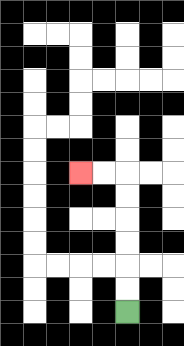{'start': '[5, 13]', 'end': '[3, 7]', 'path_directions': 'U,U,U,U,U,U,L,L', 'path_coordinates': '[[5, 13], [5, 12], [5, 11], [5, 10], [5, 9], [5, 8], [5, 7], [4, 7], [3, 7]]'}